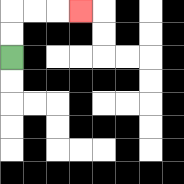{'start': '[0, 2]', 'end': '[3, 0]', 'path_directions': 'U,U,R,R,R', 'path_coordinates': '[[0, 2], [0, 1], [0, 0], [1, 0], [2, 0], [3, 0]]'}